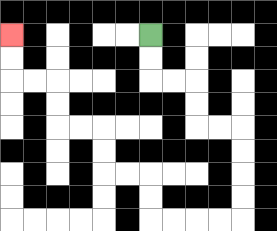{'start': '[6, 1]', 'end': '[0, 1]', 'path_directions': 'D,D,R,R,D,D,R,R,D,D,D,D,L,L,L,L,U,U,L,L,U,U,L,L,U,U,L,L,U,U', 'path_coordinates': '[[6, 1], [6, 2], [6, 3], [7, 3], [8, 3], [8, 4], [8, 5], [9, 5], [10, 5], [10, 6], [10, 7], [10, 8], [10, 9], [9, 9], [8, 9], [7, 9], [6, 9], [6, 8], [6, 7], [5, 7], [4, 7], [4, 6], [4, 5], [3, 5], [2, 5], [2, 4], [2, 3], [1, 3], [0, 3], [0, 2], [0, 1]]'}